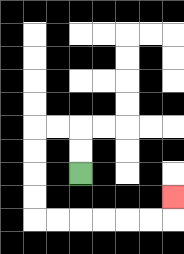{'start': '[3, 7]', 'end': '[7, 8]', 'path_directions': 'U,U,L,L,D,D,D,D,R,R,R,R,R,R,U', 'path_coordinates': '[[3, 7], [3, 6], [3, 5], [2, 5], [1, 5], [1, 6], [1, 7], [1, 8], [1, 9], [2, 9], [3, 9], [4, 9], [5, 9], [6, 9], [7, 9], [7, 8]]'}